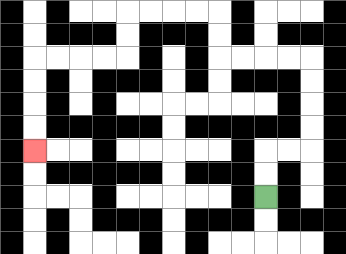{'start': '[11, 8]', 'end': '[1, 6]', 'path_directions': 'U,U,R,R,U,U,U,U,L,L,L,L,U,U,L,L,L,L,D,D,L,L,L,L,D,D,D,D', 'path_coordinates': '[[11, 8], [11, 7], [11, 6], [12, 6], [13, 6], [13, 5], [13, 4], [13, 3], [13, 2], [12, 2], [11, 2], [10, 2], [9, 2], [9, 1], [9, 0], [8, 0], [7, 0], [6, 0], [5, 0], [5, 1], [5, 2], [4, 2], [3, 2], [2, 2], [1, 2], [1, 3], [1, 4], [1, 5], [1, 6]]'}